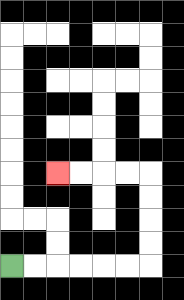{'start': '[0, 11]', 'end': '[2, 7]', 'path_directions': 'R,R,R,R,R,R,U,U,U,U,L,L,L,L', 'path_coordinates': '[[0, 11], [1, 11], [2, 11], [3, 11], [4, 11], [5, 11], [6, 11], [6, 10], [6, 9], [6, 8], [6, 7], [5, 7], [4, 7], [3, 7], [2, 7]]'}